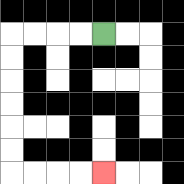{'start': '[4, 1]', 'end': '[4, 7]', 'path_directions': 'L,L,L,L,D,D,D,D,D,D,R,R,R,R', 'path_coordinates': '[[4, 1], [3, 1], [2, 1], [1, 1], [0, 1], [0, 2], [0, 3], [0, 4], [0, 5], [0, 6], [0, 7], [1, 7], [2, 7], [3, 7], [4, 7]]'}